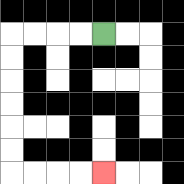{'start': '[4, 1]', 'end': '[4, 7]', 'path_directions': 'L,L,L,L,D,D,D,D,D,D,R,R,R,R', 'path_coordinates': '[[4, 1], [3, 1], [2, 1], [1, 1], [0, 1], [0, 2], [0, 3], [0, 4], [0, 5], [0, 6], [0, 7], [1, 7], [2, 7], [3, 7], [4, 7]]'}